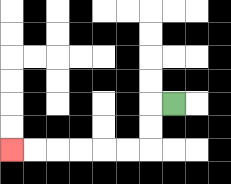{'start': '[7, 4]', 'end': '[0, 6]', 'path_directions': 'L,D,D,L,L,L,L,L,L', 'path_coordinates': '[[7, 4], [6, 4], [6, 5], [6, 6], [5, 6], [4, 6], [3, 6], [2, 6], [1, 6], [0, 6]]'}